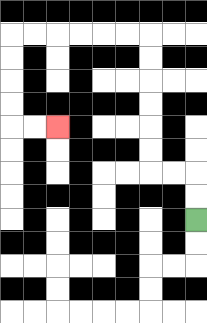{'start': '[8, 9]', 'end': '[2, 5]', 'path_directions': 'U,U,L,L,U,U,U,U,U,U,L,L,L,L,L,L,D,D,D,D,R,R', 'path_coordinates': '[[8, 9], [8, 8], [8, 7], [7, 7], [6, 7], [6, 6], [6, 5], [6, 4], [6, 3], [6, 2], [6, 1], [5, 1], [4, 1], [3, 1], [2, 1], [1, 1], [0, 1], [0, 2], [0, 3], [0, 4], [0, 5], [1, 5], [2, 5]]'}